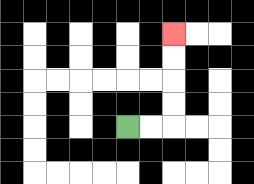{'start': '[5, 5]', 'end': '[7, 1]', 'path_directions': 'R,R,U,U,U,U', 'path_coordinates': '[[5, 5], [6, 5], [7, 5], [7, 4], [7, 3], [7, 2], [7, 1]]'}